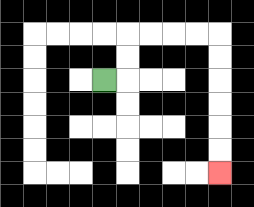{'start': '[4, 3]', 'end': '[9, 7]', 'path_directions': 'R,U,U,R,R,R,R,D,D,D,D,D,D', 'path_coordinates': '[[4, 3], [5, 3], [5, 2], [5, 1], [6, 1], [7, 1], [8, 1], [9, 1], [9, 2], [9, 3], [9, 4], [9, 5], [9, 6], [9, 7]]'}